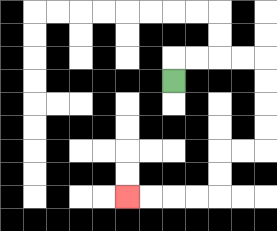{'start': '[7, 3]', 'end': '[5, 8]', 'path_directions': 'U,R,R,R,R,D,D,D,D,L,L,D,D,L,L,L,L', 'path_coordinates': '[[7, 3], [7, 2], [8, 2], [9, 2], [10, 2], [11, 2], [11, 3], [11, 4], [11, 5], [11, 6], [10, 6], [9, 6], [9, 7], [9, 8], [8, 8], [7, 8], [6, 8], [5, 8]]'}